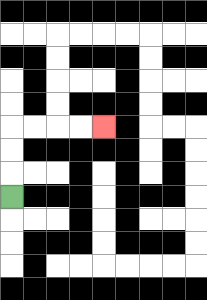{'start': '[0, 8]', 'end': '[4, 5]', 'path_directions': 'U,U,U,R,R,R,R', 'path_coordinates': '[[0, 8], [0, 7], [0, 6], [0, 5], [1, 5], [2, 5], [3, 5], [4, 5]]'}